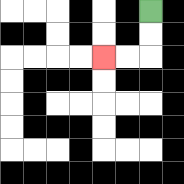{'start': '[6, 0]', 'end': '[4, 2]', 'path_directions': 'D,D,L,L', 'path_coordinates': '[[6, 0], [6, 1], [6, 2], [5, 2], [4, 2]]'}